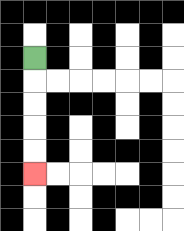{'start': '[1, 2]', 'end': '[1, 7]', 'path_directions': 'D,D,D,D,D', 'path_coordinates': '[[1, 2], [1, 3], [1, 4], [1, 5], [1, 6], [1, 7]]'}